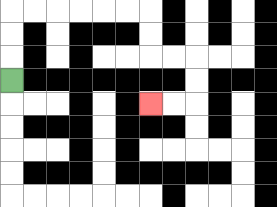{'start': '[0, 3]', 'end': '[6, 4]', 'path_directions': 'U,U,U,R,R,R,R,R,R,D,D,R,R,D,D,L,L', 'path_coordinates': '[[0, 3], [0, 2], [0, 1], [0, 0], [1, 0], [2, 0], [3, 0], [4, 0], [5, 0], [6, 0], [6, 1], [6, 2], [7, 2], [8, 2], [8, 3], [8, 4], [7, 4], [6, 4]]'}